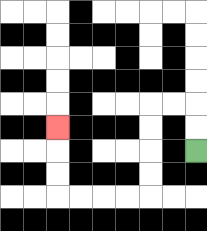{'start': '[8, 6]', 'end': '[2, 5]', 'path_directions': 'U,U,L,L,D,D,D,D,L,L,L,L,U,U,U', 'path_coordinates': '[[8, 6], [8, 5], [8, 4], [7, 4], [6, 4], [6, 5], [6, 6], [6, 7], [6, 8], [5, 8], [4, 8], [3, 8], [2, 8], [2, 7], [2, 6], [2, 5]]'}